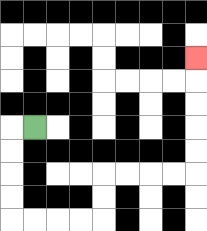{'start': '[1, 5]', 'end': '[8, 2]', 'path_directions': 'L,D,D,D,D,R,R,R,R,U,U,R,R,R,R,U,U,U,U,U', 'path_coordinates': '[[1, 5], [0, 5], [0, 6], [0, 7], [0, 8], [0, 9], [1, 9], [2, 9], [3, 9], [4, 9], [4, 8], [4, 7], [5, 7], [6, 7], [7, 7], [8, 7], [8, 6], [8, 5], [8, 4], [8, 3], [8, 2]]'}